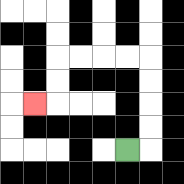{'start': '[5, 6]', 'end': '[1, 4]', 'path_directions': 'R,U,U,U,U,L,L,L,L,D,D,L', 'path_coordinates': '[[5, 6], [6, 6], [6, 5], [6, 4], [6, 3], [6, 2], [5, 2], [4, 2], [3, 2], [2, 2], [2, 3], [2, 4], [1, 4]]'}